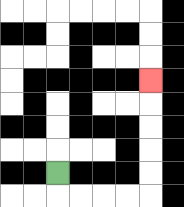{'start': '[2, 7]', 'end': '[6, 3]', 'path_directions': 'D,R,R,R,R,U,U,U,U,U', 'path_coordinates': '[[2, 7], [2, 8], [3, 8], [4, 8], [5, 8], [6, 8], [6, 7], [6, 6], [6, 5], [6, 4], [6, 3]]'}